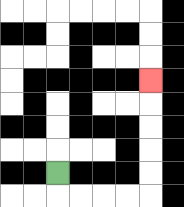{'start': '[2, 7]', 'end': '[6, 3]', 'path_directions': 'D,R,R,R,R,U,U,U,U,U', 'path_coordinates': '[[2, 7], [2, 8], [3, 8], [4, 8], [5, 8], [6, 8], [6, 7], [6, 6], [6, 5], [6, 4], [6, 3]]'}